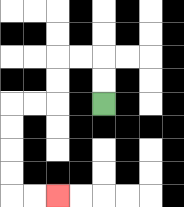{'start': '[4, 4]', 'end': '[2, 8]', 'path_directions': 'U,U,L,L,D,D,L,L,D,D,D,D,R,R', 'path_coordinates': '[[4, 4], [4, 3], [4, 2], [3, 2], [2, 2], [2, 3], [2, 4], [1, 4], [0, 4], [0, 5], [0, 6], [0, 7], [0, 8], [1, 8], [2, 8]]'}